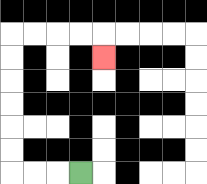{'start': '[3, 7]', 'end': '[4, 2]', 'path_directions': 'L,L,L,U,U,U,U,U,U,R,R,R,R,D', 'path_coordinates': '[[3, 7], [2, 7], [1, 7], [0, 7], [0, 6], [0, 5], [0, 4], [0, 3], [0, 2], [0, 1], [1, 1], [2, 1], [3, 1], [4, 1], [4, 2]]'}